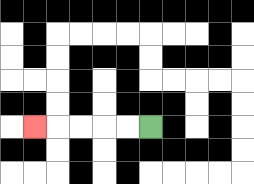{'start': '[6, 5]', 'end': '[1, 5]', 'path_directions': 'L,L,L,L,L', 'path_coordinates': '[[6, 5], [5, 5], [4, 5], [3, 5], [2, 5], [1, 5]]'}